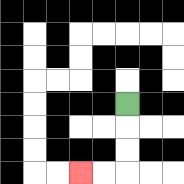{'start': '[5, 4]', 'end': '[3, 7]', 'path_directions': 'D,D,D,L,L', 'path_coordinates': '[[5, 4], [5, 5], [5, 6], [5, 7], [4, 7], [3, 7]]'}